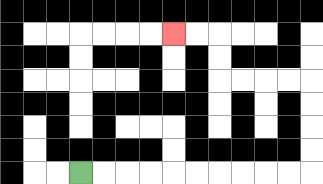{'start': '[3, 7]', 'end': '[7, 1]', 'path_directions': 'R,R,R,R,R,R,R,R,R,R,U,U,U,U,L,L,L,L,U,U,L,L', 'path_coordinates': '[[3, 7], [4, 7], [5, 7], [6, 7], [7, 7], [8, 7], [9, 7], [10, 7], [11, 7], [12, 7], [13, 7], [13, 6], [13, 5], [13, 4], [13, 3], [12, 3], [11, 3], [10, 3], [9, 3], [9, 2], [9, 1], [8, 1], [7, 1]]'}